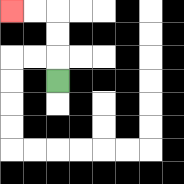{'start': '[2, 3]', 'end': '[0, 0]', 'path_directions': 'U,U,U,L,L', 'path_coordinates': '[[2, 3], [2, 2], [2, 1], [2, 0], [1, 0], [0, 0]]'}